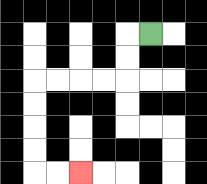{'start': '[6, 1]', 'end': '[3, 7]', 'path_directions': 'L,D,D,L,L,L,L,D,D,D,D,R,R', 'path_coordinates': '[[6, 1], [5, 1], [5, 2], [5, 3], [4, 3], [3, 3], [2, 3], [1, 3], [1, 4], [1, 5], [1, 6], [1, 7], [2, 7], [3, 7]]'}